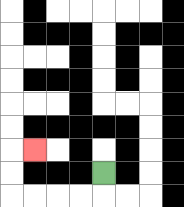{'start': '[4, 7]', 'end': '[1, 6]', 'path_directions': 'D,L,L,L,L,U,U,R', 'path_coordinates': '[[4, 7], [4, 8], [3, 8], [2, 8], [1, 8], [0, 8], [0, 7], [0, 6], [1, 6]]'}